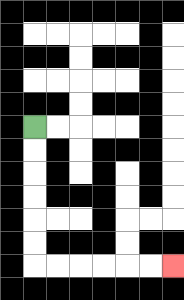{'start': '[1, 5]', 'end': '[7, 11]', 'path_directions': 'D,D,D,D,D,D,R,R,R,R,R,R', 'path_coordinates': '[[1, 5], [1, 6], [1, 7], [1, 8], [1, 9], [1, 10], [1, 11], [2, 11], [3, 11], [4, 11], [5, 11], [6, 11], [7, 11]]'}